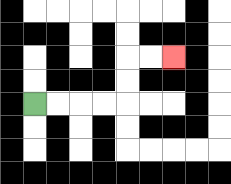{'start': '[1, 4]', 'end': '[7, 2]', 'path_directions': 'R,R,R,R,U,U,R,R', 'path_coordinates': '[[1, 4], [2, 4], [3, 4], [4, 4], [5, 4], [5, 3], [5, 2], [6, 2], [7, 2]]'}